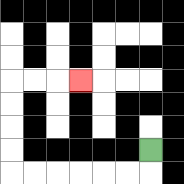{'start': '[6, 6]', 'end': '[3, 3]', 'path_directions': 'D,L,L,L,L,L,L,U,U,U,U,R,R,R', 'path_coordinates': '[[6, 6], [6, 7], [5, 7], [4, 7], [3, 7], [2, 7], [1, 7], [0, 7], [0, 6], [0, 5], [0, 4], [0, 3], [1, 3], [2, 3], [3, 3]]'}